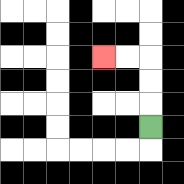{'start': '[6, 5]', 'end': '[4, 2]', 'path_directions': 'U,U,U,L,L', 'path_coordinates': '[[6, 5], [6, 4], [6, 3], [6, 2], [5, 2], [4, 2]]'}